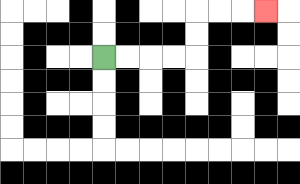{'start': '[4, 2]', 'end': '[11, 0]', 'path_directions': 'R,R,R,R,U,U,R,R,R', 'path_coordinates': '[[4, 2], [5, 2], [6, 2], [7, 2], [8, 2], [8, 1], [8, 0], [9, 0], [10, 0], [11, 0]]'}